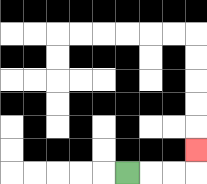{'start': '[5, 7]', 'end': '[8, 6]', 'path_directions': 'R,R,R,U', 'path_coordinates': '[[5, 7], [6, 7], [7, 7], [8, 7], [8, 6]]'}